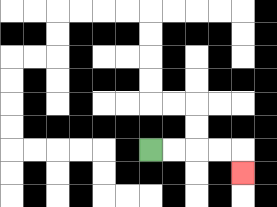{'start': '[6, 6]', 'end': '[10, 7]', 'path_directions': 'R,R,R,R,D', 'path_coordinates': '[[6, 6], [7, 6], [8, 6], [9, 6], [10, 6], [10, 7]]'}